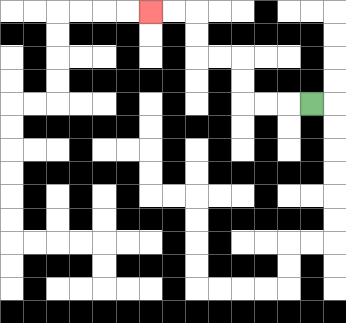{'start': '[13, 4]', 'end': '[6, 0]', 'path_directions': 'L,L,L,U,U,L,L,U,U,L,L', 'path_coordinates': '[[13, 4], [12, 4], [11, 4], [10, 4], [10, 3], [10, 2], [9, 2], [8, 2], [8, 1], [8, 0], [7, 0], [6, 0]]'}